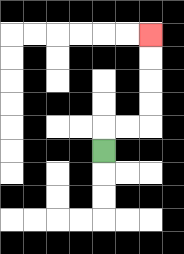{'start': '[4, 6]', 'end': '[6, 1]', 'path_directions': 'U,R,R,U,U,U,U', 'path_coordinates': '[[4, 6], [4, 5], [5, 5], [6, 5], [6, 4], [6, 3], [6, 2], [6, 1]]'}